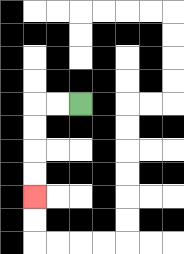{'start': '[3, 4]', 'end': '[1, 8]', 'path_directions': 'L,L,D,D,D,D', 'path_coordinates': '[[3, 4], [2, 4], [1, 4], [1, 5], [1, 6], [1, 7], [1, 8]]'}